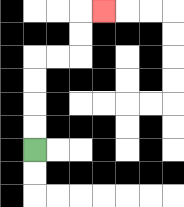{'start': '[1, 6]', 'end': '[4, 0]', 'path_directions': 'U,U,U,U,R,R,U,U,R', 'path_coordinates': '[[1, 6], [1, 5], [1, 4], [1, 3], [1, 2], [2, 2], [3, 2], [3, 1], [3, 0], [4, 0]]'}